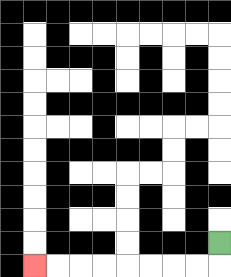{'start': '[9, 10]', 'end': '[1, 11]', 'path_directions': 'D,L,L,L,L,L,L,L,L', 'path_coordinates': '[[9, 10], [9, 11], [8, 11], [7, 11], [6, 11], [5, 11], [4, 11], [3, 11], [2, 11], [1, 11]]'}